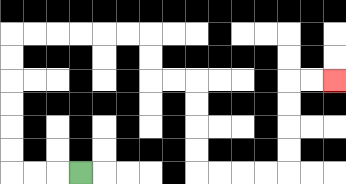{'start': '[3, 7]', 'end': '[14, 3]', 'path_directions': 'L,L,L,U,U,U,U,U,U,R,R,R,R,R,R,D,D,R,R,D,D,D,D,R,R,R,R,U,U,U,U,R,R', 'path_coordinates': '[[3, 7], [2, 7], [1, 7], [0, 7], [0, 6], [0, 5], [0, 4], [0, 3], [0, 2], [0, 1], [1, 1], [2, 1], [3, 1], [4, 1], [5, 1], [6, 1], [6, 2], [6, 3], [7, 3], [8, 3], [8, 4], [8, 5], [8, 6], [8, 7], [9, 7], [10, 7], [11, 7], [12, 7], [12, 6], [12, 5], [12, 4], [12, 3], [13, 3], [14, 3]]'}